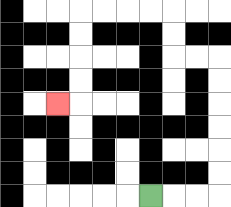{'start': '[6, 8]', 'end': '[2, 4]', 'path_directions': 'R,R,R,U,U,U,U,U,U,L,L,U,U,L,L,L,L,D,D,D,D,L', 'path_coordinates': '[[6, 8], [7, 8], [8, 8], [9, 8], [9, 7], [9, 6], [9, 5], [9, 4], [9, 3], [9, 2], [8, 2], [7, 2], [7, 1], [7, 0], [6, 0], [5, 0], [4, 0], [3, 0], [3, 1], [3, 2], [3, 3], [3, 4], [2, 4]]'}